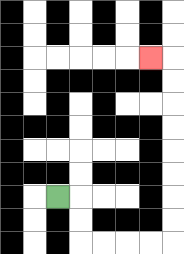{'start': '[2, 8]', 'end': '[6, 2]', 'path_directions': 'R,D,D,R,R,R,R,U,U,U,U,U,U,U,U,L', 'path_coordinates': '[[2, 8], [3, 8], [3, 9], [3, 10], [4, 10], [5, 10], [6, 10], [7, 10], [7, 9], [7, 8], [7, 7], [7, 6], [7, 5], [7, 4], [7, 3], [7, 2], [6, 2]]'}